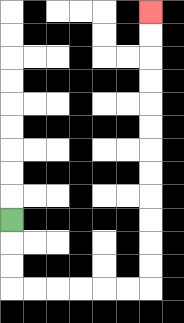{'start': '[0, 9]', 'end': '[6, 0]', 'path_directions': 'D,D,D,R,R,R,R,R,R,U,U,U,U,U,U,U,U,U,U,U,U', 'path_coordinates': '[[0, 9], [0, 10], [0, 11], [0, 12], [1, 12], [2, 12], [3, 12], [4, 12], [5, 12], [6, 12], [6, 11], [6, 10], [6, 9], [6, 8], [6, 7], [6, 6], [6, 5], [6, 4], [6, 3], [6, 2], [6, 1], [6, 0]]'}